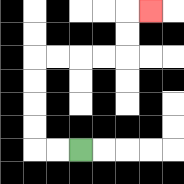{'start': '[3, 6]', 'end': '[6, 0]', 'path_directions': 'L,L,U,U,U,U,R,R,R,R,U,U,R', 'path_coordinates': '[[3, 6], [2, 6], [1, 6], [1, 5], [1, 4], [1, 3], [1, 2], [2, 2], [3, 2], [4, 2], [5, 2], [5, 1], [5, 0], [6, 0]]'}